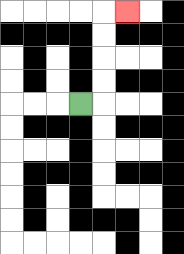{'start': '[3, 4]', 'end': '[5, 0]', 'path_directions': 'R,U,U,U,U,R', 'path_coordinates': '[[3, 4], [4, 4], [4, 3], [4, 2], [4, 1], [4, 0], [5, 0]]'}